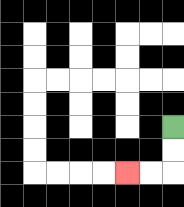{'start': '[7, 5]', 'end': '[5, 7]', 'path_directions': 'D,D,L,L', 'path_coordinates': '[[7, 5], [7, 6], [7, 7], [6, 7], [5, 7]]'}